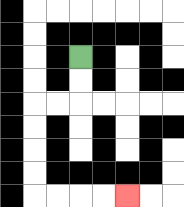{'start': '[3, 2]', 'end': '[5, 8]', 'path_directions': 'D,D,L,L,D,D,D,D,R,R,R,R', 'path_coordinates': '[[3, 2], [3, 3], [3, 4], [2, 4], [1, 4], [1, 5], [1, 6], [1, 7], [1, 8], [2, 8], [3, 8], [4, 8], [5, 8]]'}